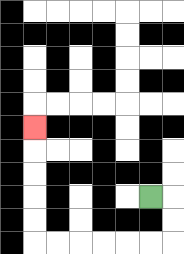{'start': '[6, 8]', 'end': '[1, 5]', 'path_directions': 'R,D,D,L,L,L,L,L,L,U,U,U,U,U', 'path_coordinates': '[[6, 8], [7, 8], [7, 9], [7, 10], [6, 10], [5, 10], [4, 10], [3, 10], [2, 10], [1, 10], [1, 9], [1, 8], [1, 7], [1, 6], [1, 5]]'}